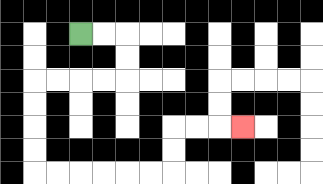{'start': '[3, 1]', 'end': '[10, 5]', 'path_directions': 'R,R,D,D,L,L,L,L,D,D,D,D,R,R,R,R,R,R,U,U,R,R,R', 'path_coordinates': '[[3, 1], [4, 1], [5, 1], [5, 2], [5, 3], [4, 3], [3, 3], [2, 3], [1, 3], [1, 4], [1, 5], [1, 6], [1, 7], [2, 7], [3, 7], [4, 7], [5, 7], [6, 7], [7, 7], [7, 6], [7, 5], [8, 5], [9, 5], [10, 5]]'}